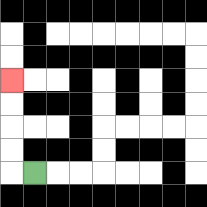{'start': '[1, 7]', 'end': '[0, 3]', 'path_directions': 'L,U,U,U,U', 'path_coordinates': '[[1, 7], [0, 7], [0, 6], [0, 5], [0, 4], [0, 3]]'}